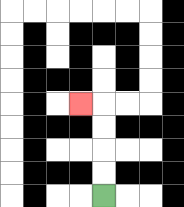{'start': '[4, 8]', 'end': '[3, 4]', 'path_directions': 'U,U,U,U,L', 'path_coordinates': '[[4, 8], [4, 7], [4, 6], [4, 5], [4, 4], [3, 4]]'}